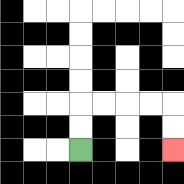{'start': '[3, 6]', 'end': '[7, 6]', 'path_directions': 'U,U,R,R,R,R,D,D', 'path_coordinates': '[[3, 6], [3, 5], [3, 4], [4, 4], [5, 4], [6, 4], [7, 4], [7, 5], [7, 6]]'}